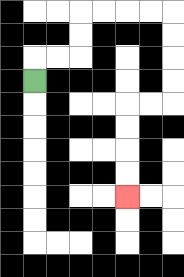{'start': '[1, 3]', 'end': '[5, 8]', 'path_directions': 'U,R,R,U,U,R,R,R,R,D,D,D,D,L,L,D,D,D,D', 'path_coordinates': '[[1, 3], [1, 2], [2, 2], [3, 2], [3, 1], [3, 0], [4, 0], [5, 0], [6, 0], [7, 0], [7, 1], [7, 2], [7, 3], [7, 4], [6, 4], [5, 4], [5, 5], [5, 6], [5, 7], [5, 8]]'}